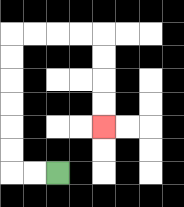{'start': '[2, 7]', 'end': '[4, 5]', 'path_directions': 'L,L,U,U,U,U,U,U,R,R,R,R,D,D,D,D', 'path_coordinates': '[[2, 7], [1, 7], [0, 7], [0, 6], [0, 5], [0, 4], [0, 3], [0, 2], [0, 1], [1, 1], [2, 1], [3, 1], [4, 1], [4, 2], [4, 3], [4, 4], [4, 5]]'}